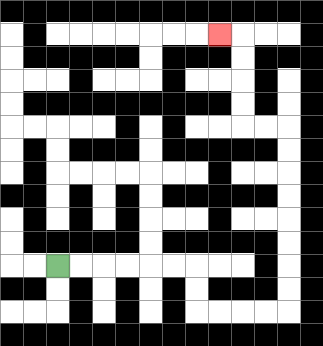{'start': '[2, 11]', 'end': '[9, 1]', 'path_directions': 'R,R,R,R,R,R,D,D,R,R,R,R,U,U,U,U,U,U,U,U,L,L,U,U,U,U,L', 'path_coordinates': '[[2, 11], [3, 11], [4, 11], [5, 11], [6, 11], [7, 11], [8, 11], [8, 12], [8, 13], [9, 13], [10, 13], [11, 13], [12, 13], [12, 12], [12, 11], [12, 10], [12, 9], [12, 8], [12, 7], [12, 6], [12, 5], [11, 5], [10, 5], [10, 4], [10, 3], [10, 2], [10, 1], [9, 1]]'}